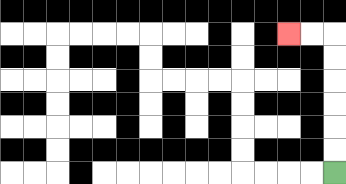{'start': '[14, 7]', 'end': '[12, 1]', 'path_directions': 'U,U,U,U,U,U,L,L', 'path_coordinates': '[[14, 7], [14, 6], [14, 5], [14, 4], [14, 3], [14, 2], [14, 1], [13, 1], [12, 1]]'}